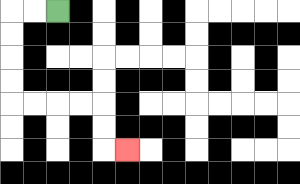{'start': '[2, 0]', 'end': '[5, 6]', 'path_directions': 'L,L,D,D,D,D,R,R,R,R,D,D,R', 'path_coordinates': '[[2, 0], [1, 0], [0, 0], [0, 1], [0, 2], [0, 3], [0, 4], [1, 4], [2, 4], [3, 4], [4, 4], [4, 5], [4, 6], [5, 6]]'}